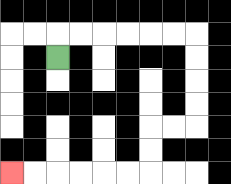{'start': '[2, 2]', 'end': '[0, 7]', 'path_directions': 'U,R,R,R,R,R,R,D,D,D,D,L,L,D,D,L,L,L,L,L,L', 'path_coordinates': '[[2, 2], [2, 1], [3, 1], [4, 1], [5, 1], [6, 1], [7, 1], [8, 1], [8, 2], [8, 3], [8, 4], [8, 5], [7, 5], [6, 5], [6, 6], [6, 7], [5, 7], [4, 7], [3, 7], [2, 7], [1, 7], [0, 7]]'}